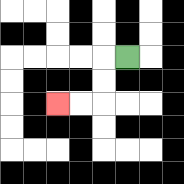{'start': '[5, 2]', 'end': '[2, 4]', 'path_directions': 'L,D,D,L,L', 'path_coordinates': '[[5, 2], [4, 2], [4, 3], [4, 4], [3, 4], [2, 4]]'}